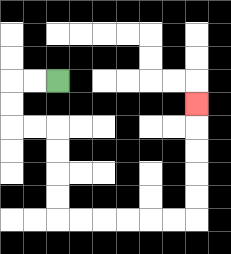{'start': '[2, 3]', 'end': '[8, 4]', 'path_directions': 'L,L,D,D,R,R,D,D,D,D,R,R,R,R,R,R,U,U,U,U,U', 'path_coordinates': '[[2, 3], [1, 3], [0, 3], [0, 4], [0, 5], [1, 5], [2, 5], [2, 6], [2, 7], [2, 8], [2, 9], [3, 9], [4, 9], [5, 9], [6, 9], [7, 9], [8, 9], [8, 8], [8, 7], [8, 6], [8, 5], [8, 4]]'}